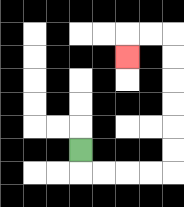{'start': '[3, 6]', 'end': '[5, 2]', 'path_directions': 'D,R,R,R,R,U,U,U,U,U,U,L,L,D', 'path_coordinates': '[[3, 6], [3, 7], [4, 7], [5, 7], [6, 7], [7, 7], [7, 6], [7, 5], [7, 4], [7, 3], [7, 2], [7, 1], [6, 1], [5, 1], [5, 2]]'}